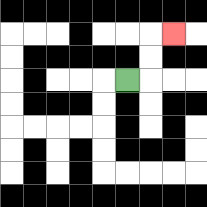{'start': '[5, 3]', 'end': '[7, 1]', 'path_directions': 'R,U,U,R', 'path_coordinates': '[[5, 3], [6, 3], [6, 2], [6, 1], [7, 1]]'}